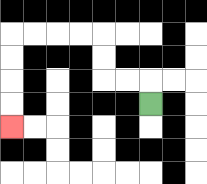{'start': '[6, 4]', 'end': '[0, 5]', 'path_directions': 'U,L,L,U,U,L,L,L,L,D,D,D,D', 'path_coordinates': '[[6, 4], [6, 3], [5, 3], [4, 3], [4, 2], [4, 1], [3, 1], [2, 1], [1, 1], [0, 1], [0, 2], [0, 3], [0, 4], [0, 5]]'}